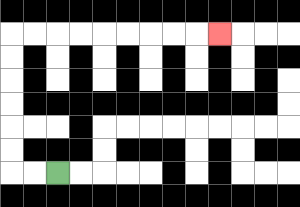{'start': '[2, 7]', 'end': '[9, 1]', 'path_directions': 'L,L,U,U,U,U,U,U,R,R,R,R,R,R,R,R,R', 'path_coordinates': '[[2, 7], [1, 7], [0, 7], [0, 6], [0, 5], [0, 4], [0, 3], [0, 2], [0, 1], [1, 1], [2, 1], [3, 1], [4, 1], [5, 1], [6, 1], [7, 1], [8, 1], [9, 1]]'}